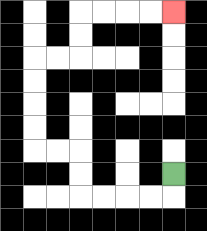{'start': '[7, 7]', 'end': '[7, 0]', 'path_directions': 'D,L,L,L,L,U,U,L,L,U,U,U,U,R,R,U,U,R,R,R,R', 'path_coordinates': '[[7, 7], [7, 8], [6, 8], [5, 8], [4, 8], [3, 8], [3, 7], [3, 6], [2, 6], [1, 6], [1, 5], [1, 4], [1, 3], [1, 2], [2, 2], [3, 2], [3, 1], [3, 0], [4, 0], [5, 0], [6, 0], [7, 0]]'}